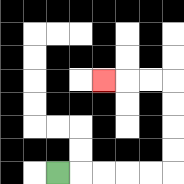{'start': '[2, 7]', 'end': '[4, 3]', 'path_directions': 'R,R,R,R,R,U,U,U,U,L,L,L', 'path_coordinates': '[[2, 7], [3, 7], [4, 7], [5, 7], [6, 7], [7, 7], [7, 6], [7, 5], [7, 4], [7, 3], [6, 3], [5, 3], [4, 3]]'}